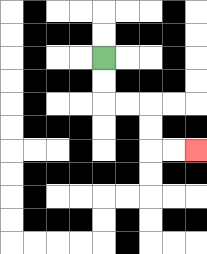{'start': '[4, 2]', 'end': '[8, 6]', 'path_directions': 'D,D,R,R,D,D,R,R', 'path_coordinates': '[[4, 2], [4, 3], [4, 4], [5, 4], [6, 4], [6, 5], [6, 6], [7, 6], [8, 6]]'}